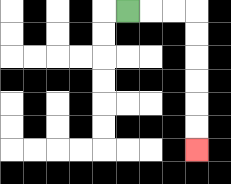{'start': '[5, 0]', 'end': '[8, 6]', 'path_directions': 'R,R,R,D,D,D,D,D,D', 'path_coordinates': '[[5, 0], [6, 0], [7, 0], [8, 0], [8, 1], [8, 2], [8, 3], [8, 4], [8, 5], [8, 6]]'}